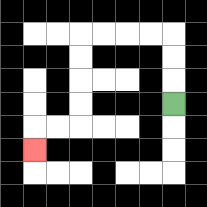{'start': '[7, 4]', 'end': '[1, 6]', 'path_directions': 'U,U,U,L,L,L,L,D,D,D,D,L,L,D', 'path_coordinates': '[[7, 4], [7, 3], [7, 2], [7, 1], [6, 1], [5, 1], [4, 1], [3, 1], [3, 2], [3, 3], [3, 4], [3, 5], [2, 5], [1, 5], [1, 6]]'}